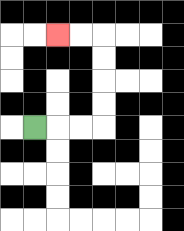{'start': '[1, 5]', 'end': '[2, 1]', 'path_directions': 'R,R,R,U,U,U,U,L,L', 'path_coordinates': '[[1, 5], [2, 5], [3, 5], [4, 5], [4, 4], [4, 3], [4, 2], [4, 1], [3, 1], [2, 1]]'}